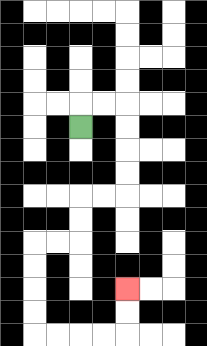{'start': '[3, 5]', 'end': '[5, 12]', 'path_directions': 'U,R,R,D,D,D,D,L,L,D,D,L,L,D,D,D,D,R,R,R,R,U,U', 'path_coordinates': '[[3, 5], [3, 4], [4, 4], [5, 4], [5, 5], [5, 6], [5, 7], [5, 8], [4, 8], [3, 8], [3, 9], [3, 10], [2, 10], [1, 10], [1, 11], [1, 12], [1, 13], [1, 14], [2, 14], [3, 14], [4, 14], [5, 14], [5, 13], [5, 12]]'}